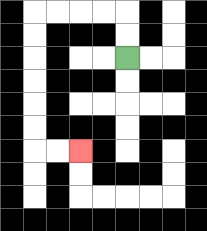{'start': '[5, 2]', 'end': '[3, 6]', 'path_directions': 'U,U,L,L,L,L,D,D,D,D,D,D,R,R', 'path_coordinates': '[[5, 2], [5, 1], [5, 0], [4, 0], [3, 0], [2, 0], [1, 0], [1, 1], [1, 2], [1, 3], [1, 4], [1, 5], [1, 6], [2, 6], [3, 6]]'}